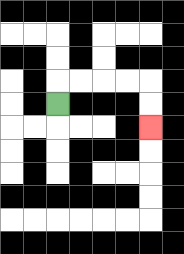{'start': '[2, 4]', 'end': '[6, 5]', 'path_directions': 'U,R,R,R,R,D,D', 'path_coordinates': '[[2, 4], [2, 3], [3, 3], [4, 3], [5, 3], [6, 3], [6, 4], [6, 5]]'}